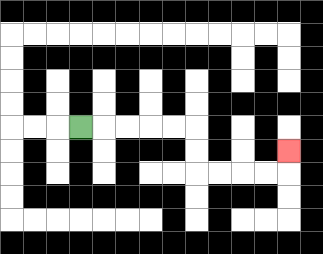{'start': '[3, 5]', 'end': '[12, 6]', 'path_directions': 'R,R,R,R,R,D,D,R,R,R,R,U', 'path_coordinates': '[[3, 5], [4, 5], [5, 5], [6, 5], [7, 5], [8, 5], [8, 6], [8, 7], [9, 7], [10, 7], [11, 7], [12, 7], [12, 6]]'}